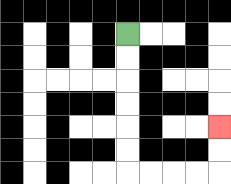{'start': '[5, 1]', 'end': '[9, 5]', 'path_directions': 'D,D,D,D,D,D,R,R,R,R,U,U', 'path_coordinates': '[[5, 1], [5, 2], [5, 3], [5, 4], [5, 5], [5, 6], [5, 7], [6, 7], [7, 7], [8, 7], [9, 7], [9, 6], [9, 5]]'}